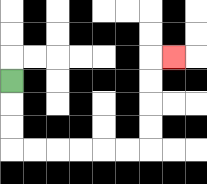{'start': '[0, 3]', 'end': '[7, 2]', 'path_directions': 'D,D,D,R,R,R,R,R,R,U,U,U,U,R', 'path_coordinates': '[[0, 3], [0, 4], [0, 5], [0, 6], [1, 6], [2, 6], [3, 6], [4, 6], [5, 6], [6, 6], [6, 5], [6, 4], [6, 3], [6, 2], [7, 2]]'}